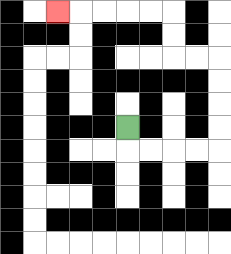{'start': '[5, 5]', 'end': '[2, 0]', 'path_directions': 'D,R,R,R,R,U,U,U,U,L,L,U,U,L,L,L,L,L', 'path_coordinates': '[[5, 5], [5, 6], [6, 6], [7, 6], [8, 6], [9, 6], [9, 5], [9, 4], [9, 3], [9, 2], [8, 2], [7, 2], [7, 1], [7, 0], [6, 0], [5, 0], [4, 0], [3, 0], [2, 0]]'}